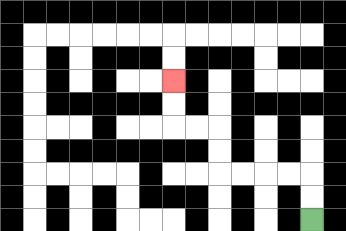{'start': '[13, 9]', 'end': '[7, 3]', 'path_directions': 'U,U,L,L,L,L,U,U,L,L,U,U', 'path_coordinates': '[[13, 9], [13, 8], [13, 7], [12, 7], [11, 7], [10, 7], [9, 7], [9, 6], [9, 5], [8, 5], [7, 5], [7, 4], [7, 3]]'}